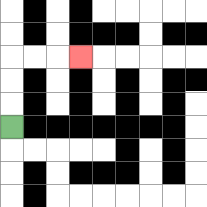{'start': '[0, 5]', 'end': '[3, 2]', 'path_directions': 'U,U,U,R,R,R', 'path_coordinates': '[[0, 5], [0, 4], [0, 3], [0, 2], [1, 2], [2, 2], [3, 2]]'}